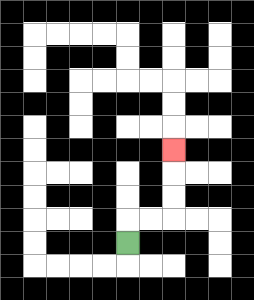{'start': '[5, 10]', 'end': '[7, 6]', 'path_directions': 'U,R,R,U,U,U', 'path_coordinates': '[[5, 10], [5, 9], [6, 9], [7, 9], [7, 8], [7, 7], [7, 6]]'}